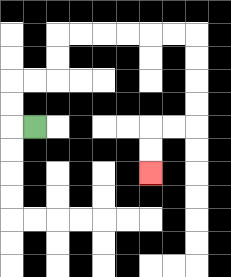{'start': '[1, 5]', 'end': '[6, 7]', 'path_directions': 'L,U,U,R,R,U,U,R,R,R,R,R,R,D,D,D,D,L,L,D,D', 'path_coordinates': '[[1, 5], [0, 5], [0, 4], [0, 3], [1, 3], [2, 3], [2, 2], [2, 1], [3, 1], [4, 1], [5, 1], [6, 1], [7, 1], [8, 1], [8, 2], [8, 3], [8, 4], [8, 5], [7, 5], [6, 5], [6, 6], [6, 7]]'}